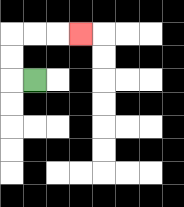{'start': '[1, 3]', 'end': '[3, 1]', 'path_directions': 'L,U,U,R,R,R', 'path_coordinates': '[[1, 3], [0, 3], [0, 2], [0, 1], [1, 1], [2, 1], [3, 1]]'}